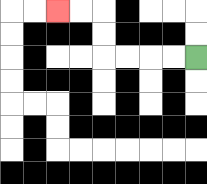{'start': '[8, 2]', 'end': '[2, 0]', 'path_directions': 'L,L,L,L,U,U,L,L', 'path_coordinates': '[[8, 2], [7, 2], [6, 2], [5, 2], [4, 2], [4, 1], [4, 0], [3, 0], [2, 0]]'}